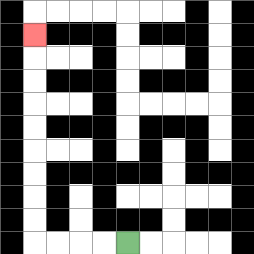{'start': '[5, 10]', 'end': '[1, 1]', 'path_directions': 'L,L,L,L,U,U,U,U,U,U,U,U,U', 'path_coordinates': '[[5, 10], [4, 10], [3, 10], [2, 10], [1, 10], [1, 9], [1, 8], [1, 7], [1, 6], [1, 5], [1, 4], [1, 3], [1, 2], [1, 1]]'}